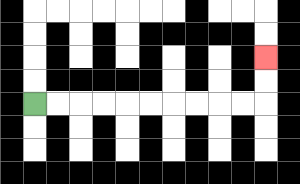{'start': '[1, 4]', 'end': '[11, 2]', 'path_directions': 'R,R,R,R,R,R,R,R,R,R,U,U', 'path_coordinates': '[[1, 4], [2, 4], [3, 4], [4, 4], [5, 4], [6, 4], [7, 4], [8, 4], [9, 4], [10, 4], [11, 4], [11, 3], [11, 2]]'}